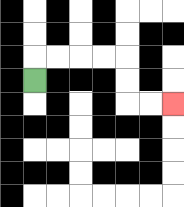{'start': '[1, 3]', 'end': '[7, 4]', 'path_directions': 'U,R,R,R,R,D,D,R,R', 'path_coordinates': '[[1, 3], [1, 2], [2, 2], [3, 2], [4, 2], [5, 2], [5, 3], [5, 4], [6, 4], [7, 4]]'}